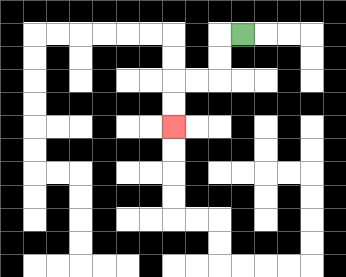{'start': '[10, 1]', 'end': '[7, 5]', 'path_directions': 'L,D,D,L,L,D,D', 'path_coordinates': '[[10, 1], [9, 1], [9, 2], [9, 3], [8, 3], [7, 3], [7, 4], [7, 5]]'}